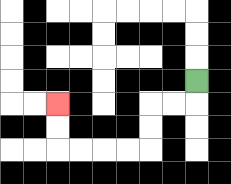{'start': '[8, 3]', 'end': '[2, 4]', 'path_directions': 'D,L,L,D,D,L,L,L,L,U,U', 'path_coordinates': '[[8, 3], [8, 4], [7, 4], [6, 4], [6, 5], [6, 6], [5, 6], [4, 6], [3, 6], [2, 6], [2, 5], [2, 4]]'}